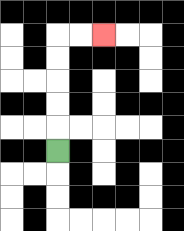{'start': '[2, 6]', 'end': '[4, 1]', 'path_directions': 'U,U,U,U,U,R,R', 'path_coordinates': '[[2, 6], [2, 5], [2, 4], [2, 3], [2, 2], [2, 1], [3, 1], [4, 1]]'}